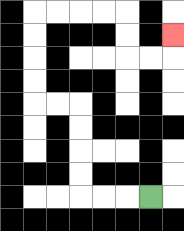{'start': '[6, 8]', 'end': '[7, 1]', 'path_directions': 'L,L,L,U,U,U,U,L,L,U,U,U,U,R,R,R,R,D,D,R,R,U', 'path_coordinates': '[[6, 8], [5, 8], [4, 8], [3, 8], [3, 7], [3, 6], [3, 5], [3, 4], [2, 4], [1, 4], [1, 3], [1, 2], [1, 1], [1, 0], [2, 0], [3, 0], [4, 0], [5, 0], [5, 1], [5, 2], [6, 2], [7, 2], [7, 1]]'}